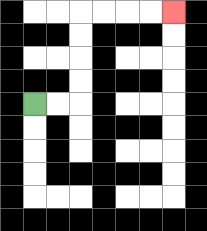{'start': '[1, 4]', 'end': '[7, 0]', 'path_directions': 'R,R,U,U,U,U,R,R,R,R', 'path_coordinates': '[[1, 4], [2, 4], [3, 4], [3, 3], [3, 2], [3, 1], [3, 0], [4, 0], [5, 0], [6, 0], [7, 0]]'}